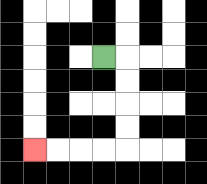{'start': '[4, 2]', 'end': '[1, 6]', 'path_directions': 'R,D,D,D,D,L,L,L,L', 'path_coordinates': '[[4, 2], [5, 2], [5, 3], [5, 4], [5, 5], [5, 6], [4, 6], [3, 6], [2, 6], [1, 6]]'}